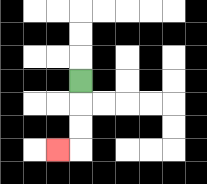{'start': '[3, 3]', 'end': '[2, 6]', 'path_directions': 'D,D,D,L', 'path_coordinates': '[[3, 3], [3, 4], [3, 5], [3, 6], [2, 6]]'}